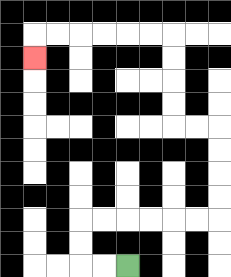{'start': '[5, 11]', 'end': '[1, 2]', 'path_directions': 'L,L,U,U,R,R,R,R,R,R,U,U,U,U,L,L,U,U,U,U,L,L,L,L,L,L,D', 'path_coordinates': '[[5, 11], [4, 11], [3, 11], [3, 10], [3, 9], [4, 9], [5, 9], [6, 9], [7, 9], [8, 9], [9, 9], [9, 8], [9, 7], [9, 6], [9, 5], [8, 5], [7, 5], [7, 4], [7, 3], [7, 2], [7, 1], [6, 1], [5, 1], [4, 1], [3, 1], [2, 1], [1, 1], [1, 2]]'}